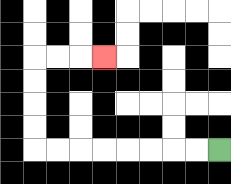{'start': '[9, 6]', 'end': '[4, 2]', 'path_directions': 'L,L,L,L,L,L,L,L,U,U,U,U,R,R,R', 'path_coordinates': '[[9, 6], [8, 6], [7, 6], [6, 6], [5, 6], [4, 6], [3, 6], [2, 6], [1, 6], [1, 5], [1, 4], [1, 3], [1, 2], [2, 2], [3, 2], [4, 2]]'}